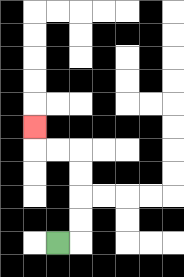{'start': '[2, 10]', 'end': '[1, 5]', 'path_directions': 'R,U,U,U,U,L,L,U', 'path_coordinates': '[[2, 10], [3, 10], [3, 9], [3, 8], [3, 7], [3, 6], [2, 6], [1, 6], [1, 5]]'}